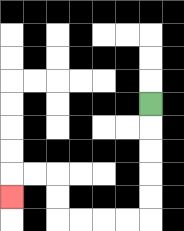{'start': '[6, 4]', 'end': '[0, 8]', 'path_directions': 'D,D,D,D,D,L,L,L,L,U,U,L,L,D', 'path_coordinates': '[[6, 4], [6, 5], [6, 6], [6, 7], [6, 8], [6, 9], [5, 9], [4, 9], [3, 9], [2, 9], [2, 8], [2, 7], [1, 7], [0, 7], [0, 8]]'}